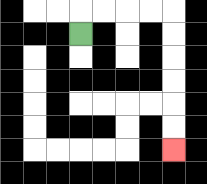{'start': '[3, 1]', 'end': '[7, 6]', 'path_directions': 'U,R,R,R,R,D,D,D,D,D,D', 'path_coordinates': '[[3, 1], [3, 0], [4, 0], [5, 0], [6, 0], [7, 0], [7, 1], [7, 2], [7, 3], [7, 4], [7, 5], [7, 6]]'}